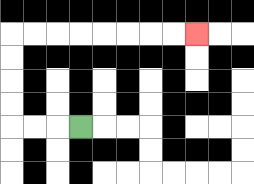{'start': '[3, 5]', 'end': '[8, 1]', 'path_directions': 'L,L,L,U,U,U,U,R,R,R,R,R,R,R,R', 'path_coordinates': '[[3, 5], [2, 5], [1, 5], [0, 5], [0, 4], [0, 3], [0, 2], [0, 1], [1, 1], [2, 1], [3, 1], [4, 1], [5, 1], [6, 1], [7, 1], [8, 1]]'}